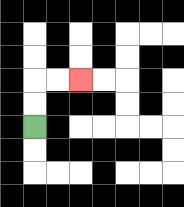{'start': '[1, 5]', 'end': '[3, 3]', 'path_directions': 'U,U,R,R', 'path_coordinates': '[[1, 5], [1, 4], [1, 3], [2, 3], [3, 3]]'}